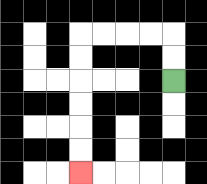{'start': '[7, 3]', 'end': '[3, 7]', 'path_directions': 'U,U,L,L,L,L,D,D,D,D,D,D', 'path_coordinates': '[[7, 3], [7, 2], [7, 1], [6, 1], [5, 1], [4, 1], [3, 1], [3, 2], [3, 3], [3, 4], [3, 5], [3, 6], [3, 7]]'}